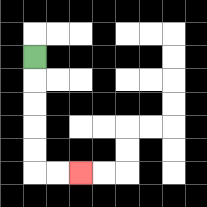{'start': '[1, 2]', 'end': '[3, 7]', 'path_directions': 'D,D,D,D,D,R,R', 'path_coordinates': '[[1, 2], [1, 3], [1, 4], [1, 5], [1, 6], [1, 7], [2, 7], [3, 7]]'}